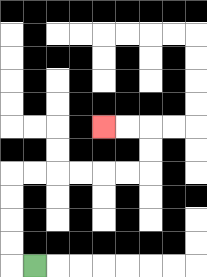{'start': '[1, 11]', 'end': '[4, 5]', 'path_directions': 'L,U,U,U,U,R,R,R,R,R,R,U,U,L,L', 'path_coordinates': '[[1, 11], [0, 11], [0, 10], [0, 9], [0, 8], [0, 7], [1, 7], [2, 7], [3, 7], [4, 7], [5, 7], [6, 7], [6, 6], [6, 5], [5, 5], [4, 5]]'}